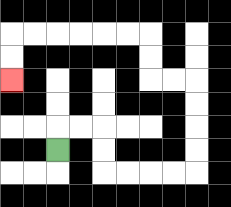{'start': '[2, 6]', 'end': '[0, 3]', 'path_directions': 'U,R,R,D,D,R,R,R,R,U,U,U,U,L,L,U,U,L,L,L,L,L,L,D,D', 'path_coordinates': '[[2, 6], [2, 5], [3, 5], [4, 5], [4, 6], [4, 7], [5, 7], [6, 7], [7, 7], [8, 7], [8, 6], [8, 5], [8, 4], [8, 3], [7, 3], [6, 3], [6, 2], [6, 1], [5, 1], [4, 1], [3, 1], [2, 1], [1, 1], [0, 1], [0, 2], [0, 3]]'}